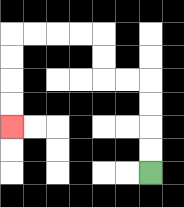{'start': '[6, 7]', 'end': '[0, 5]', 'path_directions': 'U,U,U,U,L,L,U,U,L,L,L,L,D,D,D,D', 'path_coordinates': '[[6, 7], [6, 6], [6, 5], [6, 4], [6, 3], [5, 3], [4, 3], [4, 2], [4, 1], [3, 1], [2, 1], [1, 1], [0, 1], [0, 2], [0, 3], [0, 4], [0, 5]]'}